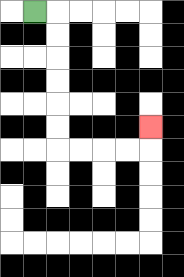{'start': '[1, 0]', 'end': '[6, 5]', 'path_directions': 'R,D,D,D,D,D,D,R,R,R,R,U', 'path_coordinates': '[[1, 0], [2, 0], [2, 1], [2, 2], [2, 3], [2, 4], [2, 5], [2, 6], [3, 6], [4, 6], [5, 6], [6, 6], [6, 5]]'}